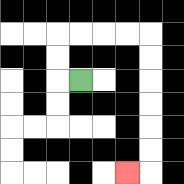{'start': '[3, 3]', 'end': '[5, 7]', 'path_directions': 'L,U,U,R,R,R,R,D,D,D,D,D,D,L', 'path_coordinates': '[[3, 3], [2, 3], [2, 2], [2, 1], [3, 1], [4, 1], [5, 1], [6, 1], [6, 2], [6, 3], [6, 4], [6, 5], [6, 6], [6, 7], [5, 7]]'}